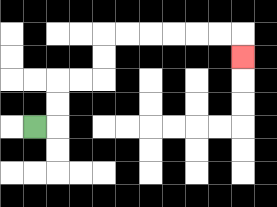{'start': '[1, 5]', 'end': '[10, 2]', 'path_directions': 'R,U,U,R,R,U,U,R,R,R,R,R,R,D', 'path_coordinates': '[[1, 5], [2, 5], [2, 4], [2, 3], [3, 3], [4, 3], [4, 2], [4, 1], [5, 1], [6, 1], [7, 1], [8, 1], [9, 1], [10, 1], [10, 2]]'}